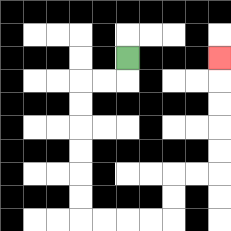{'start': '[5, 2]', 'end': '[9, 2]', 'path_directions': 'D,L,L,D,D,D,D,D,D,R,R,R,R,U,U,R,R,U,U,U,U,U', 'path_coordinates': '[[5, 2], [5, 3], [4, 3], [3, 3], [3, 4], [3, 5], [3, 6], [3, 7], [3, 8], [3, 9], [4, 9], [5, 9], [6, 9], [7, 9], [7, 8], [7, 7], [8, 7], [9, 7], [9, 6], [9, 5], [9, 4], [9, 3], [9, 2]]'}